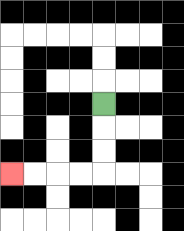{'start': '[4, 4]', 'end': '[0, 7]', 'path_directions': 'D,D,D,L,L,L,L', 'path_coordinates': '[[4, 4], [4, 5], [4, 6], [4, 7], [3, 7], [2, 7], [1, 7], [0, 7]]'}